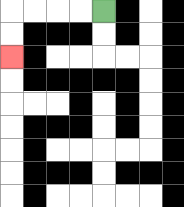{'start': '[4, 0]', 'end': '[0, 2]', 'path_directions': 'L,L,L,L,D,D', 'path_coordinates': '[[4, 0], [3, 0], [2, 0], [1, 0], [0, 0], [0, 1], [0, 2]]'}